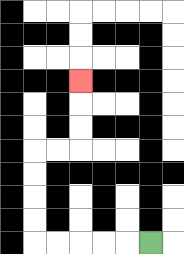{'start': '[6, 10]', 'end': '[3, 3]', 'path_directions': 'L,L,L,L,L,U,U,U,U,R,R,U,U,U', 'path_coordinates': '[[6, 10], [5, 10], [4, 10], [3, 10], [2, 10], [1, 10], [1, 9], [1, 8], [1, 7], [1, 6], [2, 6], [3, 6], [3, 5], [3, 4], [3, 3]]'}